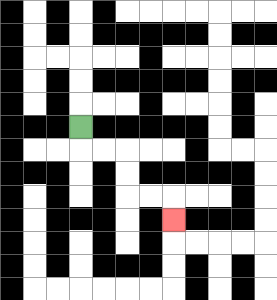{'start': '[3, 5]', 'end': '[7, 9]', 'path_directions': 'D,R,R,D,D,R,R,D', 'path_coordinates': '[[3, 5], [3, 6], [4, 6], [5, 6], [5, 7], [5, 8], [6, 8], [7, 8], [7, 9]]'}